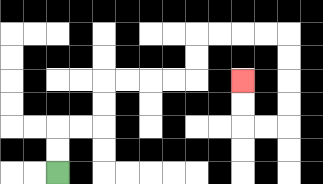{'start': '[2, 7]', 'end': '[10, 3]', 'path_directions': 'U,U,R,R,U,U,R,R,R,R,U,U,R,R,R,R,D,D,D,D,L,L,U,U', 'path_coordinates': '[[2, 7], [2, 6], [2, 5], [3, 5], [4, 5], [4, 4], [4, 3], [5, 3], [6, 3], [7, 3], [8, 3], [8, 2], [8, 1], [9, 1], [10, 1], [11, 1], [12, 1], [12, 2], [12, 3], [12, 4], [12, 5], [11, 5], [10, 5], [10, 4], [10, 3]]'}